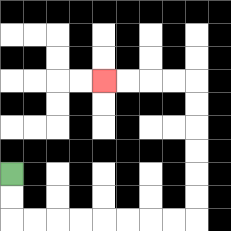{'start': '[0, 7]', 'end': '[4, 3]', 'path_directions': 'D,D,R,R,R,R,R,R,R,R,U,U,U,U,U,U,L,L,L,L', 'path_coordinates': '[[0, 7], [0, 8], [0, 9], [1, 9], [2, 9], [3, 9], [4, 9], [5, 9], [6, 9], [7, 9], [8, 9], [8, 8], [8, 7], [8, 6], [8, 5], [8, 4], [8, 3], [7, 3], [6, 3], [5, 3], [4, 3]]'}